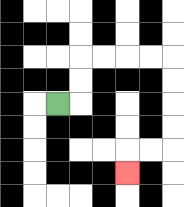{'start': '[2, 4]', 'end': '[5, 7]', 'path_directions': 'R,U,U,R,R,R,R,D,D,D,D,L,L,D', 'path_coordinates': '[[2, 4], [3, 4], [3, 3], [3, 2], [4, 2], [5, 2], [6, 2], [7, 2], [7, 3], [7, 4], [7, 5], [7, 6], [6, 6], [5, 6], [5, 7]]'}